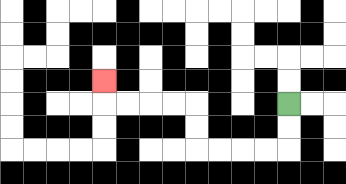{'start': '[12, 4]', 'end': '[4, 3]', 'path_directions': 'D,D,L,L,L,L,U,U,L,L,L,L,U', 'path_coordinates': '[[12, 4], [12, 5], [12, 6], [11, 6], [10, 6], [9, 6], [8, 6], [8, 5], [8, 4], [7, 4], [6, 4], [5, 4], [4, 4], [4, 3]]'}